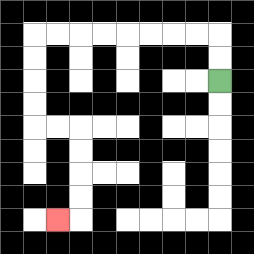{'start': '[9, 3]', 'end': '[2, 9]', 'path_directions': 'U,U,L,L,L,L,L,L,L,L,D,D,D,D,R,R,D,D,D,D,L', 'path_coordinates': '[[9, 3], [9, 2], [9, 1], [8, 1], [7, 1], [6, 1], [5, 1], [4, 1], [3, 1], [2, 1], [1, 1], [1, 2], [1, 3], [1, 4], [1, 5], [2, 5], [3, 5], [3, 6], [3, 7], [3, 8], [3, 9], [2, 9]]'}